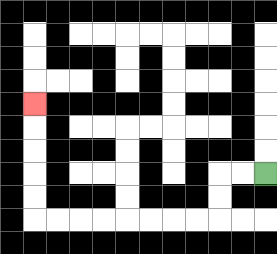{'start': '[11, 7]', 'end': '[1, 4]', 'path_directions': 'L,L,D,D,L,L,L,L,L,L,L,L,U,U,U,U,U', 'path_coordinates': '[[11, 7], [10, 7], [9, 7], [9, 8], [9, 9], [8, 9], [7, 9], [6, 9], [5, 9], [4, 9], [3, 9], [2, 9], [1, 9], [1, 8], [1, 7], [1, 6], [1, 5], [1, 4]]'}